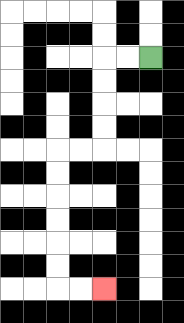{'start': '[6, 2]', 'end': '[4, 12]', 'path_directions': 'L,L,D,D,D,D,L,L,D,D,D,D,D,D,R,R', 'path_coordinates': '[[6, 2], [5, 2], [4, 2], [4, 3], [4, 4], [4, 5], [4, 6], [3, 6], [2, 6], [2, 7], [2, 8], [2, 9], [2, 10], [2, 11], [2, 12], [3, 12], [4, 12]]'}